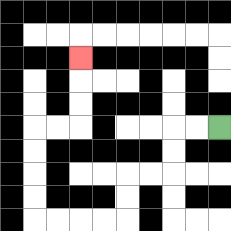{'start': '[9, 5]', 'end': '[3, 2]', 'path_directions': 'L,L,D,D,L,L,D,D,L,L,L,L,U,U,U,U,R,R,U,U,U', 'path_coordinates': '[[9, 5], [8, 5], [7, 5], [7, 6], [7, 7], [6, 7], [5, 7], [5, 8], [5, 9], [4, 9], [3, 9], [2, 9], [1, 9], [1, 8], [1, 7], [1, 6], [1, 5], [2, 5], [3, 5], [3, 4], [3, 3], [3, 2]]'}